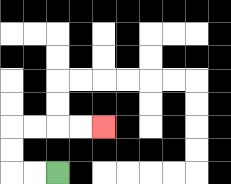{'start': '[2, 7]', 'end': '[4, 5]', 'path_directions': 'L,L,U,U,R,R,R,R', 'path_coordinates': '[[2, 7], [1, 7], [0, 7], [0, 6], [0, 5], [1, 5], [2, 5], [3, 5], [4, 5]]'}